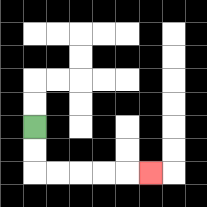{'start': '[1, 5]', 'end': '[6, 7]', 'path_directions': 'D,D,R,R,R,R,R', 'path_coordinates': '[[1, 5], [1, 6], [1, 7], [2, 7], [3, 7], [4, 7], [5, 7], [6, 7]]'}